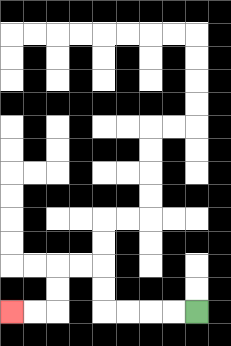{'start': '[8, 13]', 'end': '[0, 13]', 'path_directions': 'L,L,L,L,U,U,L,L,D,D,L,L', 'path_coordinates': '[[8, 13], [7, 13], [6, 13], [5, 13], [4, 13], [4, 12], [4, 11], [3, 11], [2, 11], [2, 12], [2, 13], [1, 13], [0, 13]]'}